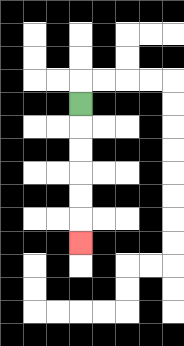{'start': '[3, 4]', 'end': '[3, 10]', 'path_directions': 'D,D,D,D,D,D', 'path_coordinates': '[[3, 4], [3, 5], [3, 6], [3, 7], [3, 8], [3, 9], [3, 10]]'}